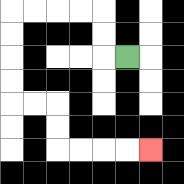{'start': '[5, 2]', 'end': '[6, 6]', 'path_directions': 'L,U,U,L,L,L,L,D,D,D,D,R,R,D,D,R,R,R,R', 'path_coordinates': '[[5, 2], [4, 2], [4, 1], [4, 0], [3, 0], [2, 0], [1, 0], [0, 0], [0, 1], [0, 2], [0, 3], [0, 4], [1, 4], [2, 4], [2, 5], [2, 6], [3, 6], [4, 6], [5, 6], [6, 6]]'}